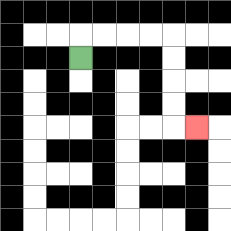{'start': '[3, 2]', 'end': '[8, 5]', 'path_directions': 'U,R,R,R,R,D,D,D,D,R', 'path_coordinates': '[[3, 2], [3, 1], [4, 1], [5, 1], [6, 1], [7, 1], [7, 2], [7, 3], [7, 4], [7, 5], [8, 5]]'}